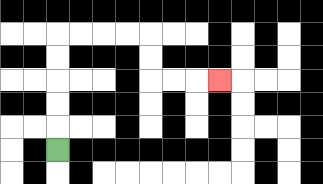{'start': '[2, 6]', 'end': '[9, 3]', 'path_directions': 'U,U,U,U,U,R,R,R,R,D,D,R,R,R', 'path_coordinates': '[[2, 6], [2, 5], [2, 4], [2, 3], [2, 2], [2, 1], [3, 1], [4, 1], [5, 1], [6, 1], [6, 2], [6, 3], [7, 3], [8, 3], [9, 3]]'}